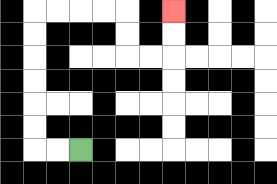{'start': '[3, 6]', 'end': '[7, 0]', 'path_directions': 'L,L,U,U,U,U,U,U,R,R,R,R,D,D,R,R,U,U', 'path_coordinates': '[[3, 6], [2, 6], [1, 6], [1, 5], [1, 4], [1, 3], [1, 2], [1, 1], [1, 0], [2, 0], [3, 0], [4, 0], [5, 0], [5, 1], [5, 2], [6, 2], [7, 2], [7, 1], [7, 0]]'}